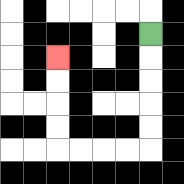{'start': '[6, 1]', 'end': '[2, 2]', 'path_directions': 'D,D,D,D,D,L,L,L,L,U,U,U,U', 'path_coordinates': '[[6, 1], [6, 2], [6, 3], [6, 4], [6, 5], [6, 6], [5, 6], [4, 6], [3, 6], [2, 6], [2, 5], [2, 4], [2, 3], [2, 2]]'}